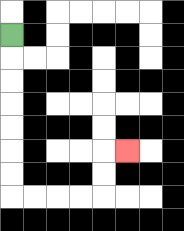{'start': '[0, 1]', 'end': '[5, 6]', 'path_directions': 'D,D,D,D,D,D,D,R,R,R,R,U,U,R', 'path_coordinates': '[[0, 1], [0, 2], [0, 3], [0, 4], [0, 5], [0, 6], [0, 7], [0, 8], [1, 8], [2, 8], [3, 8], [4, 8], [4, 7], [4, 6], [5, 6]]'}